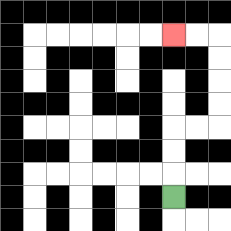{'start': '[7, 8]', 'end': '[7, 1]', 'path_directions': 'U,U,U,R,R,U,U,U,U,L,L', 'path_coordinates': '[[7, 8], [7, 7], [7, 6], [7, 5], [8, 5], [9, 5], [9, 4], [9, 3], [9, 2], [9, 1], [8, 1], [7, 1]]'}